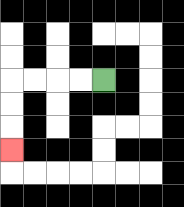{'start': '[4, 3]', 'end': '[0, 6]', 'path_directions': 'L,L,L,L,D,D,D', 'path_coordinates': '[[4, 3], [3, 3], [2, 3], [1, 3], [0, 3], [0, 4], [0, 5], [0, 6]]'}